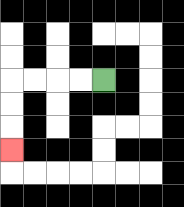{'start': '[4, 3]', 'end': '[0, 6]', 'path_directions': 'L,L,L,L,D,D,D', 'path_coordinates': '[[4, 3], [3, 3], [2, 3], [1, 3], [0, 3], [0, 4], [0, 5], [0, 6]]'}